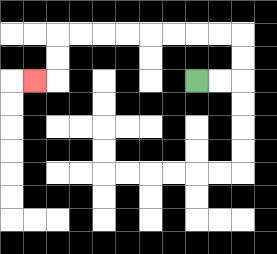{'start': '[8, 3]', 'end': '[1, 3]', 'path_directions': 'R,R,U,U,L,L,L,L,L,L,L,L,D,D,L', 'path_coordinates': '[[8, 3], [9, 3], [10, 3], [10, 2], [10, 1], [9, 1], [8, 1], [7, 1], [6, 1], [5, 1], [4, 1], [3, 1], [2, 1], [2, 2], [2, 3], [1, 3]]'}